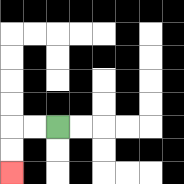{'start': '[2, 5]', 'end': '[0, 7]', 'path_directions': 'L,L,D,D', 'path_coordinates': '[[2, 5], [1, 5], [0, 5], [0, 6], [0, 7]]'}